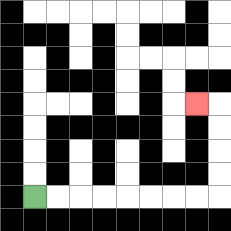{'start': '[1, 8]', 'end': '[8, 4]', 'path_directions': 'R,R,R,R,R,R,R,R,U,U,U,U,L', 'path_coordinates': '[[1, 8], [2, 8], [3, 8], [4, 8], [5, 8], [6, 8], [7, 8], [8, 8], [9, 8], [9, 7], [9, 6], [9, 5], [9, 4], [8, 4]]'}